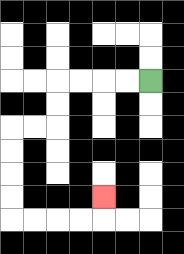{'start': '[6, 3]', 'end': '[4, 8]', 'path_directions': 'L,L,L,L,D,D,L,L,D,D,D,D,R,R,R,R,U', 'path_coordinates': '[[6, 3], [5, 3], [4, 3], [3, 3], [2, 3], [2, 4], [2, 5], [1, 5], [0, 5], [0, 6], [0, 7], [0, 8], [0, 9], [1, 9], [2, 9], [3, 9], [4, 9], [4, 8]]'}